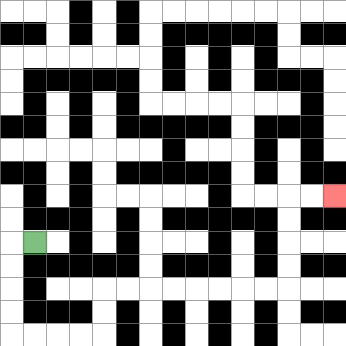{'start': '[1, 10]', 'end': '[14, 8]', 'path_directions': 'L,D,D,D,D,R,R,R,R,U,U,R,R,R,R,R,R,R,R,U,U,U,U,R,R', 'path_coordinates': '[[1, 10], [0, 10], [0, 11], [0, 12], [0, 13], [0, 14], [1, 14], [2, 14], [3, 14], [4, 14], [4, 13], [4, 12], [5, 12], [6, 12], [7, 12], [8, 12], [9, 12], [10, 12], [11, 12], [12, 12], [12, 11], [12, 10], [12, 9], [12, 8], [13, 8], [14, 8]]'}